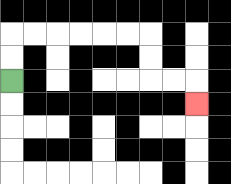{'start': '[0, 3]', 'end': '[8, 4]', 'path_directions': 'U,U,R,R,R,R,R,R,D,D,R,R,D', 'path_coordinates': '[[0, 3], [0, 2], [0, 1], [1, 1], [2, 1], [3, 1], [4, 1], [5, 1], [6, 1], [6, 2], [6, 3], [7, 3], [8, 3], [8, 4]]'}